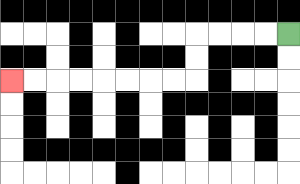{'start': '[12, 1]', 'end': '[0, 3]', 'path_directions': 'L,L,L,L,D,D,L,L,L,L,L,L,L,L', 'path_coordinates': '[[12, 1], [11, 1], [10, 1], [9, 1], [8, 1], [8, 2], [8, 3], [7, 3], [6, 3], [5, 3], [4, 3], [3, 3], [2, 3], [1, 3], [0, 3]]'}